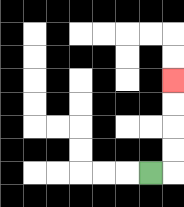{'start': '[6, 7]', 'end': '[7, 3]', 'path_directions': 'R,U,U,U,U', 'path_coordinates': '[[6, 7], [7, 7], [7, 6], [7, 5], [7, 4], [7, 3]]'}